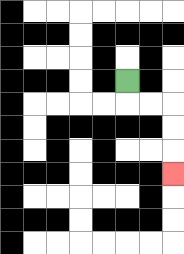{'start': '[5, 3]', 'end': '[7, 7]', 'path_directions': 'D,R,R,D,D,D', 'path_coordinates': '[[5, 3], [5, 4], [6, 4], [7, 4], [7, 5], [7, 6], [7, 7]]'}